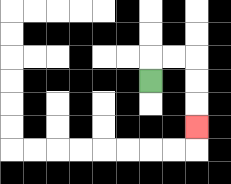{'start': '[6, 3]', 'end': '[8, 5]', 'path_directions': 'U,R,R,D,D,D', 'path_coordinates': '[[6, 3], [6, 2], [7, 2], [8, 2], [8, 3], [8, 4], [8, 5]]'}